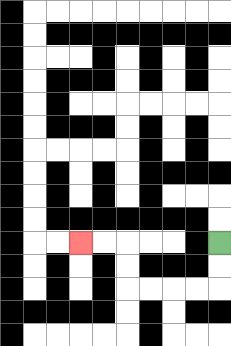{'start': '[9, 10]', 'end': '[3, 10]', 'path_directions': 'D,D,L,L,L,L,U,U,L,L', 'path_coordinates': '[[9, 10], [9, 11], [9, 12], [8, 12], [7, 12], [6, 12], [5, 12], [5, 11], [5, 10], [4, 10], [3, 10]]'}